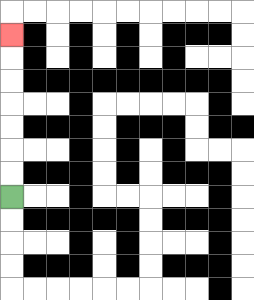{'start': '[0, 8]', 'end': '[0, 1]', 'path_directions': 'U,U,U,U,U,U,U', 'path_coordinates': '[[0, 8], [0, 7], [0, 6], [0, 5], [0, 4], [0, 3], [0, 2], [0, 1]]'}